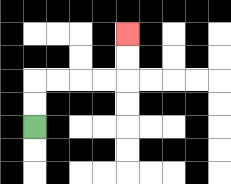{'start': '[1, 5]', 'end': '[5, 1]', 'path_directions': 'U,U,R,R,R,R,U,U', 'path_coordinates': '[[1, 5], [1, 4], [1, 3], [2, 3], [3, 3], [4, 3], [5, 3], [5, 2], [5, 1]]'}